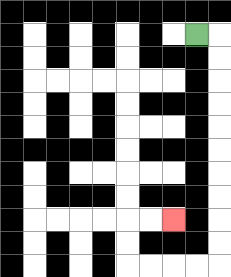{'start': '[8, 1]', 'end': '[7, 9]', 'path_directions': 'R,D,D,D,D,D,D,D,D,D,D,L,L,L,L,U,U,R,R', 'path_coordinates': '[[8, 1], [9, 1], [9, 2], [9, 3], [9, 4], [9, 5], [9, 6], [9, 7], [9, 8], [9, 9], [9, 10], [9, 11], [8, 11], [7, 11], [6, 11], [5, 11], [5, 10], [5, 9], [6, 9], [7, 9]]'}